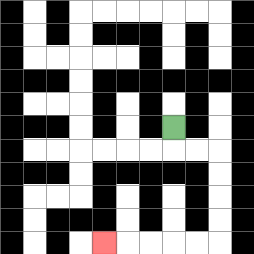{'start': '[7, 5]', 'end': '[4, 10]', 'path_directions': 'D,R,R,D,D,D,D,L,L,L,L,L', 'path_coordinates': '[[7, 5], [7, 6], [8, 6], [9, 6], [9, 7], [9, 8], [9, 9], [9, 10], [8, 10], [7, 10], [6, 10], [5, 10], [4, 10]]'}